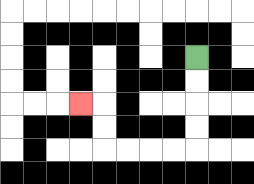{'start': '[8, 2]', 'end': '[3, 4]', 'path_directions': 'D,D,D,D,L,L,L,L,U,U,L', 'path_coordinates': '[[8, 2], [8, 3], [8, 4], [8, 5], [8, 6], [7, 6], [6, 6], [5, 6], [4, 6], [4, 5], [4, 4], [3, 4]]'}